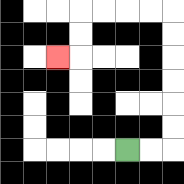{'start': '[5, 6]', 'end': '[2, 2]', 'path_directions': 'R,R,U,U,U,U,U,U,L,L,L,L,D,D,L', 'path_coordinates': '[[5, 6], [6, 6], [7, 6], [7, 5], [7, 4], [7, 3], [7, 2], [7, 1], [7, 0], [6, 0], [5, 0], [4, 0], [3, 0], [3, 1], [3, 2], [2, 2]]'}